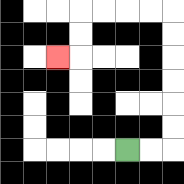{'start': '[5, 6]', 'end': '[2, 2]', 'path_directions': 'R,R,U,U,U,U,U,U,L,L,L,L,D,D,L', 'path_coordinates': '[[5, 6], [6, 6], [7, 6], [7, 5], [7, 4], [7, 3], [7, 2], [7, 1], [7, 0], [6, 0], [5, 0], [4, 0], [3, 0], [3, 1], [3, 2], [2, 2]]'}